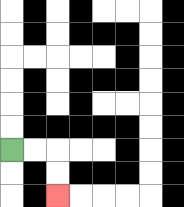{'start': '[0, 6]', 'end': '[2, 8]', 'path_directions': 'R,R,D,D', 'path_coordinates': '[[0, 6], [1, 6], [2, 6], [2, 7], [2, 8]]'}